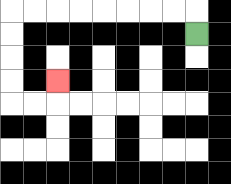{'start': '[8, 1]', 'end': '[2, 3]', 'path_directions': 'U,L,L,L,L,L,L,L,L,D,D,D,D,R,R,U', 'path_coordinates': '[[8, 1], [8, 0], [7, 0], [6, 0], [5, 0], [4, 0], [3, 0], [2, 0], [1, 0], [0, 0], [0, 1], [0, 2], [0, 3], [0, 4], [1, 4], [2, 4], [2, 3]]'}